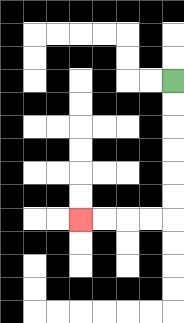{'start': '[7, 3]', 'end': '[3, 9]', 'path_directions': 'D,D,D,D,D,D,L,L,L,L', 'path_coordinates': '[[7, 3], [7, 4], [7, 5], [7, 6], [7, 7], [7, 8], [7, 9], [6, 9], [5, 9], [4, 9], [3, 9]]'}